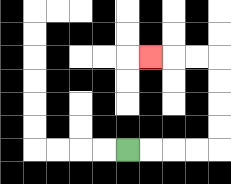{'start': '[5, 6]', 'end': '[6, 2]', 'path_directions': 'R,R,R,R,U,U,U,U,L,L,L', 'path_coordinates': '[[5, 6], [6, 6], [7, 6], [8, 6], [9, 6], [9, 5], [9, 4], [9, 3], [9, 2], [8, 2], [7, 2], [6, 2]]'}